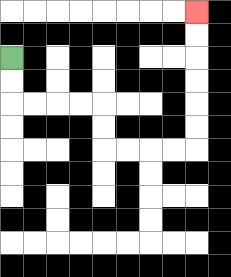{'start': '[0, 2]', 'end': '[8, 0]', 'path_directions': 'D,D,R,R,R,R,D,D,R,R,R,R,U,U,U,U,U,U', 'path_coordinates': '[[0, 2], [0, 3], [0, 4], [1, 4], [2, 4], [3, 4], [4, 4], [4, 5], [4, 6], [5, 6], [6, 6], [7, 6], [8, 6], [8, 5], [8, 4], [8, 3], [8, 2], [8, 1], [8, 0]]'}